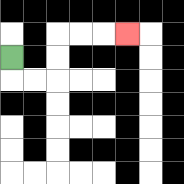{'start': '[0, 2]', 'end': '[5, 1]', 'path_directions': 'D,R,R,U,U,R,R,R', 'path_coordinates': '[[0, 2], [0, 3], [1, 3], [2, 3], [2, 2], [2, 1], [3, 1], [4, 1], [5, 1]]'}